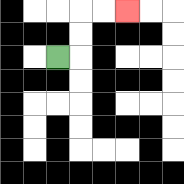{'start': '[2, 2]', 'end': '[5, 0]', 'path_directions': 'R,U,U,R,R', 'path_coordinates': '[[2, 2], [3, 2], [3, 1], [3, 0], [4, 0], [5, 0]]'}